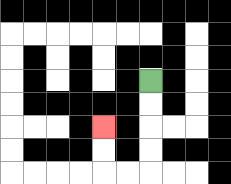{'start': '[6, 3]', 'end': '[4, 5]', 'path_directions': 'D,D,D,D,L,L,U,U', 'path_coordinates': '[[6, 3], [6, 4], [6, 5], [6, 6], [6, 7], [5, 7], [4, 7], [4, 6], [4, 5]]'}